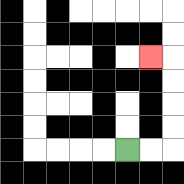{'start': '[5, 6]', 'end': '[6, 2]', 'path_directions': 'R,R,U,U,U,U,L', 'path_coordinates': '[[5, 6], [6, 6], [7, 6], [7, 5], [7, 4], [7, 3], [7, 2], [6, 2]]'}